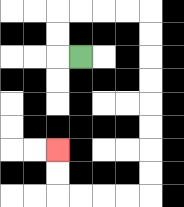{'start': '[3, 2]', 'end': '[2, 6]', 'path_directions': 'L,U,U,R,R,R,R,D,D,D,D,D,D,D,D,L,L,L,L,U,U', 'path_coordinates': '[[3, 2], [2, 2], [2, 1], [2, 0], [3, 0], [4, 0], [5, 0], [6, 0], [6, 1], [6, 2], [6, 3], [6, 4], [6, 5], [6, 6], [6, 7], [6, 8], [5, 8], [4, 8], [3, 8], [2, 8], [2, 7], [2, 6]]'}